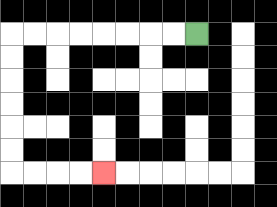{'start': '[8, 1]', 'end': '[4, 7]', 'path_directions': 'L,L,L,L,L,L,L,L,D,D,D,D,D,D,R,R,R,R', 'path_coordinates': '[[8, 1], [7, 1], [6, 1], [5, 1], [4, 1], [3, 1], [2, 1], [1, 1], [0, 1], [0, 2], [0, 3], [0, 4], [0, 5], [0, 6], [0, 7], [1, 7], [2, 7], [3, 7], [4, 7]]'}